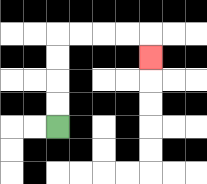{'start': '[2, 5]', 'end': '[6, 2]', 'path_directions': 'U,U,U,U,R,R,R,R,D', 'path_coordinates': '[[2, 5], [2, 4], [2, 3], [2, 2], [2, 1], [3, 1], [4, 1], [5, 1], [6, 1], [6, 2]]'}